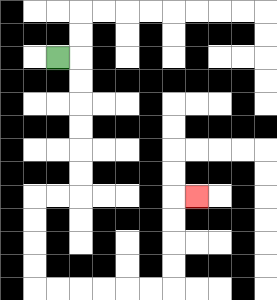{'start': '[2, 2]', 'end': '[8, 8]', 'path_directions': 'R,D,D,D,D,D,D,L,L,D,D,D,D,R,R,R,R,R,R,U,U,U,U,R', 'path_coordinates': '[[2, 2], [3, 2], [3, 3], [3, 4], [3, 5], [3, 6], [3, 7], [3, 8], [2, 8], [1, 8], [1, 9], [1, 10], [1, 11], [1, 12], [2, 12], [3, 12], [4, 12], [5, 12], [6, 12], [7, 12], [7, 11], [7, 10], [7, 9], [7, 8], [8, 8]]'}